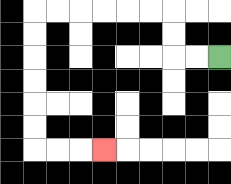{'start': '[9, 2]', 'end': '[4, 6]', 'path_directions': 'L,L,U,U,L,L,L,L,L,L,D,D,D,D,D,D,R,R,R', 'path_coordinates': '[[9, 2], [8, 2], [7, 2], [7, 1], [7, 0], [6, 0], [5, 0], [4, 0], [3, 0], [2, 0], [1, 0], [1, 1], [1, 2], [1, 3], [1, 4], [1, 5], [1, 6], [2, 6], [3, 6], [4, 6]]'}